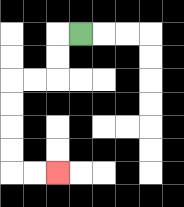{'start': '[3, 1]', 'end': '[2, 7]', 'path_directions': 'L,D,D,L,L,D,D,D,D,R,R', 'path_coordinates': '[[3, 1], [2, 1], [2, 2], [2, 3], [1, 3], [0, 3], [0, 4], [0, 5], [0, 6], [0, 7], [1, 7], [2, 7]]'}